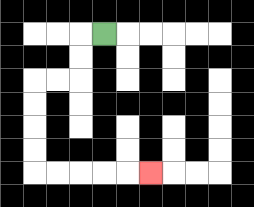{'start': '[4, 1]', 'end': '[6, 7]', 'path_directions': 'L,D,D,L,L,D,D,D,D,R,R,R,R,R', 'path_coordinates': '[[4, 1], [3, 1], [3, 2], [3, 3], [2, 3], [1, 3], [1, 4], [1, 5], [1, 6], [1, 7], [2, 7], [3, 7], [4, 7], [5, 7], [6, 7]]'}